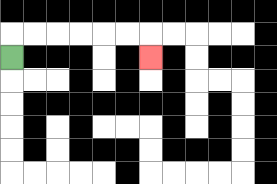{'start': '[0, 2]', 'end': '[6, 2]', 'path_directions': 'U,R,R,R,R,R,R,D', 'path_coordinates': '[[0, 2], [0, 1], [1, 1], [2, 1], [3, 1], [4, 1], [5, 1], [6, 1], [6, 2]]'}